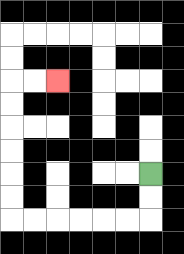{'start': '[6, 7]', 'end': '[2, 3]', 'path_directions': 'D,D,L,L,L,L,L,L,U,U,U,U,U,U,R,R', 'path_coordinates': '[[6, 7], [6, 8], [6, 9], [5, 9], [4, 9], [3, 9], [2, 9], [1, 9], [0, 9], [0, 8], [0, 7], [0, 6], [0, 5], [0, 4], [0, 3], [1, 3], [2, 3]]'}